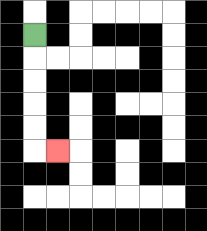{'start': '[1, 1]', 'end': '[2, 6]', 'path_directions': 'D,D,D,D,D,R', 'path_coordinates': '[[1, 1], [1, 2], [1, 3], [1, 4], [1, 5], [1, 6], [2, 6]]'}